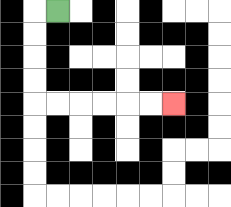{'start': '[2, 0]', 'end': '[7, 4]', 'path_directions': 'L,D,D,D,D,R,R,R,R,R,R', 'path_coordinates': '[[2, 0], [1, 0], [1, 1], [1, 2], [1, 3], [1, 4], [2, 4], [3, 4], [4, 4], [5, 4], [6, 4], [7, 4]]'}